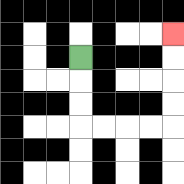{'start': '[3, 2]', 'end': '[7, 1]', 'path_directions': 'D,D,D,R,R,R,R,U,U,U,U', 'path_coordinates': '[[3, 2], [3, 3], [3, 4], [3, 5], [4, 5], [5, 5], [6, 5], [7, 5], [7, 4], [7, 3], [7, 2], [7, 1]]'}